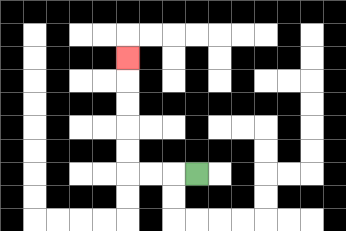{'start': '[8, 7]', 'end': '[5, 2]', 'path_directions': 'L,L,L,U,U,U,U,U', 'path_coordinates': '[[8, 7], [7, 7], [6, 7], [5, 7], [5, 6], [5, 5], [5, 4], [5, 3], [5, 2]]'}